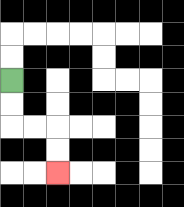{'start': '[0, 3]', 'end': '[2, 7]', 'path_directions': 'D,D,R,R,D,D', 'path_coordinates': '[[0, 3], [0, 4], [0, 5], [1, 5], [2, 5], [2, 6], [2, 7]]'}